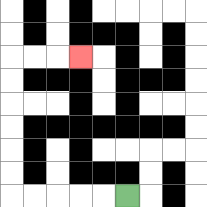{'start': '[5, 8]', 'end': '[3, 2]', 'path_directions': 'L,L,L,L,L,U,U,U,U,U,U,R,R,R', 'path_coordinates': '[[5, 8], [4, 8], [3, 8], [2, 8], [1, 8], [0, 8], [0, 7], [0, 6], [0, 5], [0, 4], [0, 3], [0, 2], [1, 2], [2, 2], [3, 2]]'}